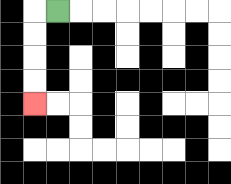{'start': '[2, 0]', 'end': '[1, 4]', 'path_directions': 'L,D,D,D,D', 'path_coordinates': '[[2, 0], [1, 0], [1, 1], [1, 2], [1, 3], [1, 4]]'}